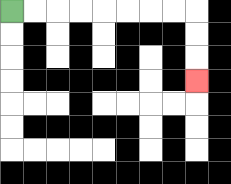{'start': '[0, 0]', 'end': '[8, 3]', 'path_directions': 'R,R,R,R,R,R,R,R,D,D,D', 'path_coordinates': '[[0, 0], [1, 0], [2, 0], [3, 0], [4, 0], [5, 0], [6, 0], [7, 0], [8, 0], [8, 1], [8, 2], [8, 3]]'}